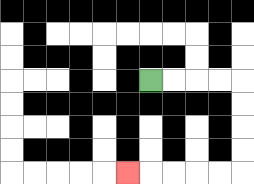{'start': '[6, 3]', 'end': '[5, 7]', 'path_directions': 'R,R,R,R,D,D,D,D,L,L,L,L,L', 'path_coordinates': '[[6, 3], [7, 3], [8, 3], [9, 3], [10, 3], [10, 4], [10, 5], [10, 6], [10, 7], [9, 7], [8, 7], [7, 7], [6, 7], [5, 7]]'}